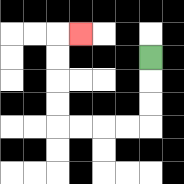{'start': '[6, 2]', 'end': '[3, 1]', 'path_directions': 'D,D,D,L,L,L,L,U,U,U,U,R', 'path_coordinates': '[[6, 2], [6, 3], [6, 4], [6, 5], [5, 5], [4, 5], [3, 5], [2, 5], [2, 4], [2, 3], [2, 2], [2, 1], [3, 1]]'}